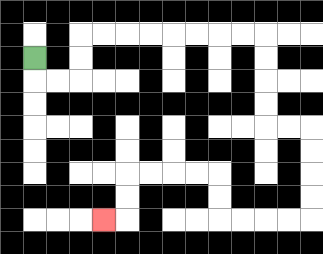{'start': '[1, 2]', 'end': '[4, 9]', 'path_directions': 'D,R,R,U,U,R,R,R,R,R,R,R,R,D,D,D,D,R,R,D,D,D,D,L,L,L,L,U,U,L,L,L,L,D,D,L', 'path_coordinates': '[[1, 2], [1, 3], [2, 3], [3, 3], [3, 2], [3, 1], [4, 1], [5, 1], [6, 1], [7, 1], [8, 1], [9, 1], [10, 1], [11, 1], [11, 2], [11, 3], [11, 4], [11, 5], [12, 5], [13, 5], [13, 6], [13, 7], [13, 8], [13, 9], [12, 9], [11, 9], [10, 9], [9, 9], [9, 8], [9, 7], [8, 7], [7, 7], [6, 7], [5, 7], [5, 8], [5, 9], [4, 9]]'}